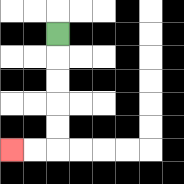{'start': '[2, 1]', 'end': '[0, 6]', 'path_directions': 'D,D,D,D,D,L,L', 'path_coordinates': '[[2, 1], [2, 2], [2, 3], [2, 4], [2, 5], [2, 6], [1, 6], [0, 6]]'}